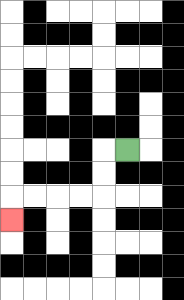{'start': '[5, 6]', 'end': '[0, 9]', 'path_directions': 'L,D,D,L,L,L,L,D', 'path_coordinates': '[[5, 6], [4, 6], [4, 7], [4, 8], [3, 8], [2, 8], [1, 8], [0, 8], [0, 9]]'}